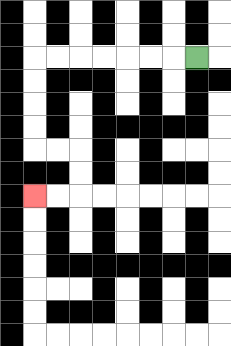{'start': '[8, 2]', 'end': '[1, 8]', 'path_directions': 'L,L,L,L,L,L,L,D,D,D,D,R,R,D,D,L,L', 'path_coordinates': '[[8, 2], [7, 2], [6, 2], [5, 2], [4, 2], [3, 2], [2, 2], [1, 2], [1, 3], [1, 4], [1, 5], [1, 6], [2, 6], [3, 6], [3, 7], [3, 8], [2, 8], [1, 8]]'}